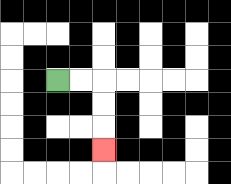{'start': '[2, 3]', 'end': '[4, 6]', 'path_directions': 'R,R,D,D,D', 'path_coordinates': '[[2, 3], [3, 3], [4, 3], [4, 4], [4, 5], [4, 6]]'}